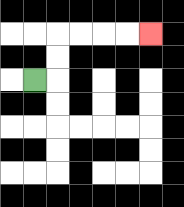{'start': '[1, 3]', 'end': '[6, 1]', 'path_directions': 'R,U,U,R,R,R,R', 'path_coordinates': '[[1, 3], [2, 3], [2, 2], [2, 1], [3, 1], [4, 1], [5, 1], [6, 1]]'}